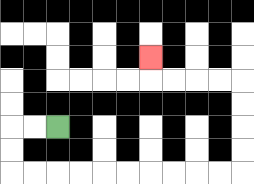{'start': '[2, 5]', 'end': '[6, 2]', 'path_directions': 'L,L,D,D,R,R,R,R,R,R,R,R,R,R,U,U,U,U,L,L,L,L,U', 'path_coordinates': '[[2, 5], [1, 5], [0, 5], [0, 6], [0, 7], [1, 7], [2, 7], [3, 7], [4, 7], [5, 7], [6, 7], [7, 7], [8, 7], [9, 7], [10, 7], [10, 6], [10, 5], [10, 4], [10, 3], [9, 3], [8, 3], [7, 3], [6, 3], [6, 2]]'}